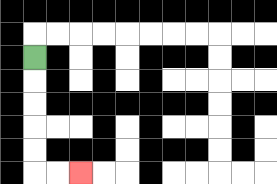{'start': '[1, 2]', 'end': '[3, 7]', 'path_directions': 'D,D,D,D,D,R,R', 'path_coordinates': '[[1, 2], [1, 3], [1, 4], [1, 5], [1, 6], [1, 7], [2, 7], [3, 7]]'}